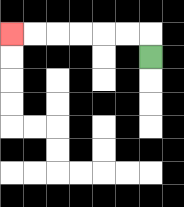{'start': '[6, 2]', 'end': '[0, 1]', 'path_directions': 'U,L,L,L,L,L,L', 'path_coordinates': '[[6, 2], [6, 1], [5, 1], [4, 1], [3, 1], [2, 1], [1, 1], [0, 1]]'}